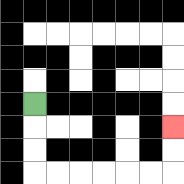{'start': '[1, 4]', 'end': '[7, 5]', 'path_directions': 'D,D,D,R,R,R,R,R,R,U,U', 'path_coordinates': '[[1, 4], [1, 5], [1, 6], [1, 7], [2, 7], [3, 7], [4, 7], [5, 7], [6, 7], [7, 7], [7, 6], [7, 5]]'}